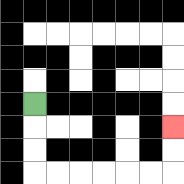{'start': '[1, 4]', 'end': '[7, 5]', 'path_directions': 'D,D,D,R,R,R,R,R,R,U,U', 'path_coordinates': '[[1, 4], [1, 5], [1, 6], [1, 7], [2, 7], [3, 7], [4, 7], [5, 7], [6, 7], [7, 7], [7, 6], [7, 5]]'}